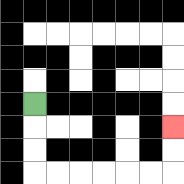{'start': '[1, 4]', 'end': '[7, 5]', 'path_directions': 'D,D,D,R,R,R,R,R,R,U,U', 'path_coordinates': '[[1, 4], [1, 5], [1, 6], [1, 7], [2, 7], [3, 7], [4, 7], [5, 7], [6, 7], [7, 7], [7, 6], [7, 5]]'}